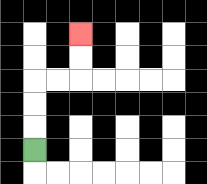{'start': '[1, 6]', 'end': '[3, 1]', 'path_directions': 'U,U,U,R,R,U,U', 'path_coordinates': '[[1, 6], [1, 5], [1, 4], [1, 3], [2, 3], [3, 3], [3, 2], [3, 1]]'}